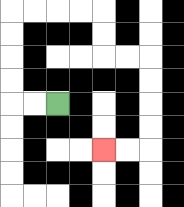{'start': '[2, 4]', 'end': '[4, 6]', 'path_directions': 'L,L,U,U,U,U,R,R,R,R,D,D,R,R,D,D,D,D,L,L', 'path_coordinates': '[[2, 4], [1, 4], [0, 4], [0, 3], [0, 2], [0, 1], [0, 0], [1, 0], [2, 0], [3, 0], [4, 0], [4, 1], [4, 2], [5, 2], [6, 2], [6, 3], [6, 4], [6, 5], [6, 6], [5, 6], [4, 6]]'}